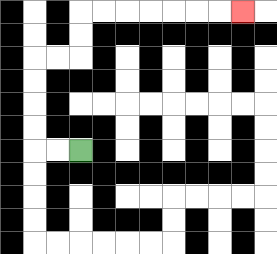{'start': '[3, 6]', 'end': '[10, 0]', 'path_directions': 'L,L,U,U,U,U,R,R,U,U,R,R,R,R,R,R,R', 'path_coordinates': '[[3, 6], [2, 6], [1, 6], [1, 5], [1, 4], [1, 3], [1, 2], [2, 2], [3, 2], [3, 1], [3, 0], [4, 0], [5, 0], [6, 0], [7, 0], [8, 0], [9, 0], [10, 0]]'}